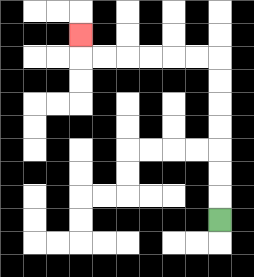{'start': '[9, 9]', 'end': '[3, 1]', 'path_directions': 'U,U,U,U,U,U,U,L,L,L,L,L,L,U', 'path_coordinates': '[[9, 9], [9, 8], [9, 7], [9, 6], [9, 5], [9, 4], [9, 3], [9, 2], [8, 2], [7, 2], [6, 2], [5, 2], [4, 2], [3, 2], [3, 1]]'}